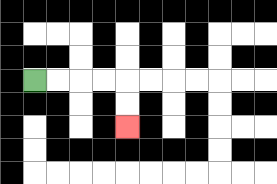{'start': '[1, 3]', 'end': '[5, 5]', 'path_directions': 'R,R,R,R,D,D', 'path_coordinates': '[[1, 3], [2, 3], [3, 3], [4, 3], [5, 3], [5, 4], [5, 5]]'}